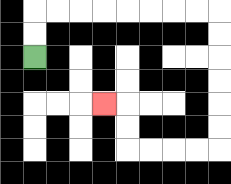{'start': '[1, 2]', 'end': '[4, 4]', 'path_directions': 'U,U,R,R,R,R,R,R,R,R,D,D,D,D,D,D,L,L,L,L,U,U,L', 'path_coordinates': '[[1, 2], [1, 1], [1, 0], [2, 0], [3, 0], [4, 0], [5, 0], [6, 0], [7, 0], [8, 0], [9, 0], [9, 1], [9, 2], [9, 3], [9, 4], [9, 5], [9, 6], [8, 6], [7, 6], [6, 6], [5, 6], [5, 5], [5, 4], [4, 4]]'}